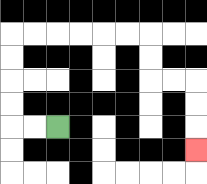{'start': '[2, 5]', 'end': '[8, 6]', 'path_directions': 'L,L,U,U,U,U,R,R,R,R,R,R,D,D,R,R,D,D,D', 'path_coordinates': '[[2, 5], [1, 5], [0, 5], [0, 4], [0, 3], [0, 2], [0, 1], [1, 1], [2, 1], [3, 1], [4, 1], [5, 1], [6, 1], [6, 2], [6, 3], [7, 3], [8, 3], [8, 4], [8, 5], [8, 6]]'}